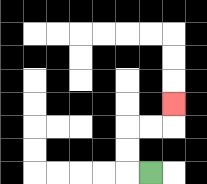{'start': '[6, 7]', 'end': '[7, 4]', 'path_directions': 'L,U,U,R,R,U', 'path_coordinates': '[[6, 7], [5, 7], [5, 6], [5, 5], [6, 5], [7, 5], [7, 4]]'}